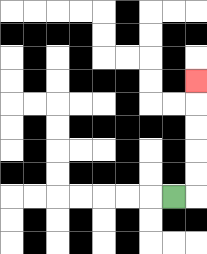{'start': '[7, 8]', 'end': '[8, 3]', 'path_directions': 'R,U,U,U,U,U', 'path_coordinates': '[[7, 8], [8, 8], [8, 7], [8, 6], [8, 5], [8, 4], [8, 3]]'}